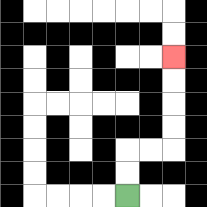{'start': '[5, 8]', 'end': '[7, 2]', 'path_directions': 'U,U,R,R,U,U,U,U', 'path_coordinates': '[[5, 8], [5, 7], [5, 6], [6, 6], [7, 6], [7, 5], [7, 4], [7, 3], [7, 2]]'}